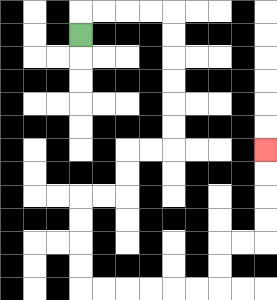{'start': '[3, 1]', 'end': '[11, 6]', 'path_directions': 'U,R,R,R,R,D,D,D,D,D,D,L,L,D,D,L,L,D,D,D,D,R,R,R,R,R,R,U,U,R,R,U,U,U,U', 'path_coordinates': '[[3, 1], [3, 0], [4, 0], [5, 0], [6, 0], [7, 0], [7, 1], [7, 2], [7, 3], [7, 4], [7, 5], [7, 6], [6, 6], [5, 6], [5, 7], [5, 8], [4, 8], [3, 8], [3, 9], [3, 10], [3, 11], [3, 12], [4, 12], [5, 12], [6, 12], [7, 12], [8, 12], [9, 12], [9, 11], [9, 10], [10, 10], [11, 10], [11, 9], [11, 8], [11, 7], [11, 6]]'}